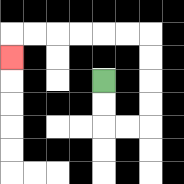{'start': '[4, 3]', 'end': '[0, 2]', 'path_directions': 'D,D,R,R,U,U,U,U,L,L,L,L,L,L,D', 'path_coordinates': '[[4, 3], [4, 4], [4, 5], [5, 5], [6, 5], [6, 4], [6, 3], [6, 2], [6, 1], [5, 1], [4, 1], [3, 1], [2, 1], [1, 1], [0, 1], [0, 2]]'}